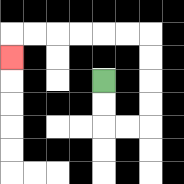{'start': '[4, 3]', 'end': '[0, 2]', 'path_directions': 'D,D,R,R,U,U,U,U,L,L,L,L,L,L,D', 'path_coordinates': '[[4, 3], [4, 4], [4, 5], [5, 5], [6, 5], [6, 4], [6, 3], [6, 2], [6, 1], [5, 1], [4, 1], [3, 1], [2, 1], [1, 1], [0, 1], [0, 2]]'}